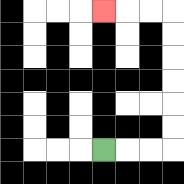{'start': '[4, 6]', 'end': '[4, 0]', 'path_directions': 'R,R,R,U,U,U,U,U,U,L,L,L', 'path_coordinates': '[[4, 6], [5, 6], [6, 6], [7, 6], [7, 5], [7, 4], [7, 3], [7, 2], [7, 1], [7, 0], [6, 0], [5, 0], [4, 0]]'}